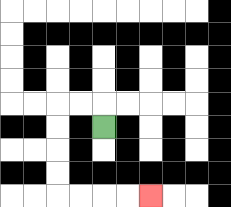{'start': '[4, 5]', 'end': '[6, 8]', 'path_directions': 'U,L,L,D,D,D,D,R,R,R,R', 'path_coordinates': '[[4, 5], [4, 4], [3, 4], [2, 4], [2, 5], [2, 6], [2, 7], [2, 8], [3, 8], [4, 8], [5, 8], [6, 8]]'}